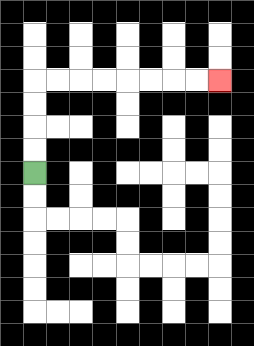{'start': '[1, 7]', 'end': '[9, 3]', 'path_directions': 'U,U,U,U,R,R,R,R,R,R,R,R', 'path_coordinates': '[[1, 7], [1, 6], [1, 5], [1, 4], [1, 3], [2, 3], [3, 3], [4, 3], [5, 3], [6, 3], [7, 3], [8, 3], [9, 3]]'}